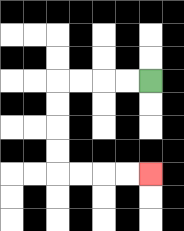{'start': '[6, 3]', 'end': '[6, 7]', 'path_directions': 'L,L,L,L,D,D,D,D,R,R,R,R', 'path_coordinates': '[[6, 3], [5, 3], [4, 3], [3, 3], [2, 3], [2, 4], [2, 5], [2, 6], [2, 7], [3, 7], [4, 7], [5, 7], [6, 7]]'}